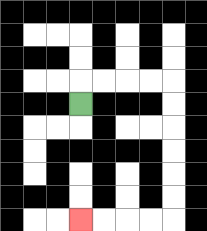{'start': '[3, 4]', 'end': '[3, 9]', 'path_directions': 'U,R,R,R,R,D,D,D,D,D,D,L,L,L,L', 'path_coordinates': '[[3, 4], [3, 3], [4, 3], [5, 3], [6, 3], [7, 3], [7, 4], [7, 5], [7, 6], [7, 7], [7, 8], [7, 9], [6, 9], [5, 9], [4, 9], [3, 9]]'}